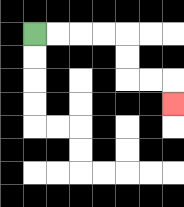{'start': '[1, 1]', 'end': '[7, 4]', 'path_directions': 'R,R,R,R,D,D,R,R,D', 'path_coordinates': '[[1, 1], [2, 1], [3, 1], [4, 1], [5, 1], [5, 2], [5, 3], [6, 3], [7, 3], [7, 4]]'}